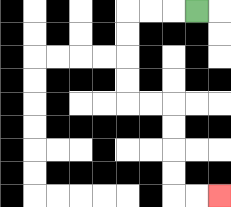{'start': '[8, 0]', 'end': '[9, 8]', 'path_directions': 'L,L,L,D,D,D,D,R,R,D,D,D,D,R,R', 'path_coordinates': '[[8, 0], [7, 0], [6, 0], [5, 0], [5, 1], [5, 2], [5, 3], [5, 4], [6, 4], [7, 4], [7, 5], [7, 6], [7, 7], [7, 8], [8, 8], [9, 8]]'}